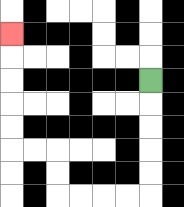{'start': '[6, 3]', 'end': '[0, 1]', 'path_directions': 'D,D,D,D,D,L,L,L,L,U,U,L,L,U,U,U,U,U', 'path_coordinates': '[[6, 3], [6, 4], [6, 5], [6, 6], [6, 7], [6, 8], [5, 8], [4, 8], [3, 8], [2, 8], [2, 7], [2, 6], [1, 6], [0, 6], [0, 5], [0, 4], [0, 3], [0, 2], [0, 1]]'}